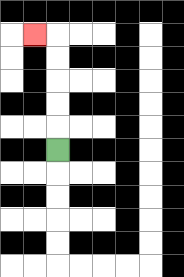{'start': '[2, 6]', 'end': '[1, 1]', 'path_directions': 'U,U,U,U,U,L', 'path_coordinates': '[[2, 6], [2, 5], [2, 4], [2, 3], [2, 2], [2, 1], [1, 1]]'}